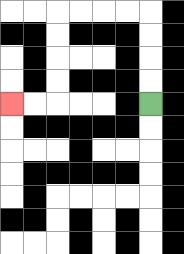{'start': '[6, 4]', 'end': '[0, 4]', 'path_directions': 'U,U,U,U,L,L,L,L,D,D,D,D,L,L', 'path_coordinates': '[[6, 4], [6, 3], [6, 2], [6, 1], [6, 0], [5, 0], [4, 0], [3, 0], [2, 0], [2, 1], [2, 2], [2, 3], [2, 4], [1, 4], [0, 4]]'}